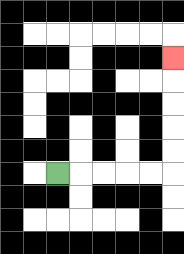{'start': '[2, 7]', 'end': '[7, 2]', 'path_directions': 'R,R,R,R,R,U,U,U,U,U', 'path_coordinates': '[[2, 7], [3, 7], [4, 7], [5, 7], [6, 7], [7, 7], [7, 6], [7, 5], [7, 4], [7, 3], [7, 2]]'}